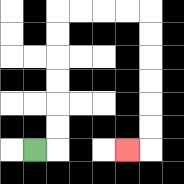{'start': '[1, 6]', 'end': '[5, 6]', 'path_directions': 'R,U,U,U,U,U,U,R,R,R,R,D,D,D,D,D,D,L', 'path_coordinates': '[[1, 6], [2, 6], [2, 5], [2, 4], [2, 3], [2, 2], [2, 1], [2, 0], [3, 0], [4, 0], [5, 0], [6, 0], [6, 1], [6, 2], [6, 3], [6, 4], [6, 5], [6, 6], [5, 6]]'}